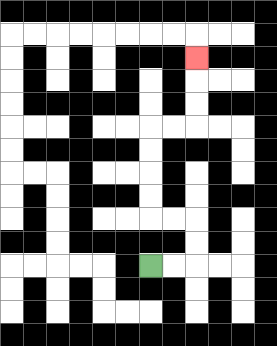{'start': '[6, 11]', 'end': '[8, 2]', 'path_directions': 'R,R,U,U,L,L,U,U,U,U,R,R,U,U,U', 'path_coordinates': '[[6, 11], [7, 11], [8, 11], [8, 10], [8, 9], [7, 9], [6, 9], [6, 8], [6, 7], [6, 6], [6, 5], [7, 5], [8, 5], [8, 4], [8, 3], [8, 2]]'}